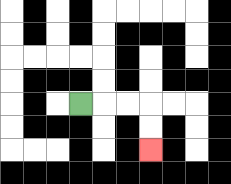{'start': '[3, 4]', 'end': '[6, 6]', 'path_directions': 'R,R,R,D,D', 'path_coordinates': '[[3, 4], [4, 4], [5, 4], [6, 4], [6, 5], [6, 6]]'}